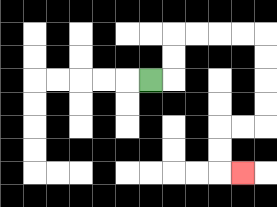{'start': '[6, 3]', 'end': '[10, 7]', 'path_directions': 'R,U,U,R,R,R,R,D,D,D,D,L,L,D,D,R', 'path_coordinates': '[[6, 3], [7, 3], [7, 2], [7, 1], [8, 1], [9, 1], [10, 1], [11, 1], [11, 2], [11, 3], [11, 4], [11, 5], [10, 5], [9, 5], [9, 6], [9, 7], [10, 7]]'}